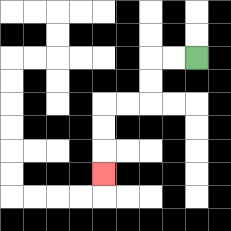{'start': '[8, 2]', 'end': '[4, 7]', 'path_directions': 'L,L,D,D,L,L,D,D,D', 'path_coordinates': '[[8, 2], [7, 2], [6, 2], [6, 3], [6, 4], [5, 4], [4, 4], [4, 5], [4, 6], [4, 7]]'}